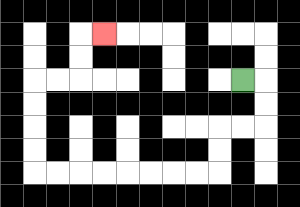{'start': '[10, 3]', 'end': '[4, 1]', 'path_directions': 'R,D,D,L,L,D,D,L,L,L,L,L,L,L,L,U,U,U,U,R,R,U,U,R', 'path_coordinates': '[[10, 3], [11, 3], [11, 4], [11, 5], [10, 5], [9, 5], [9, 6], [9, 7], [8, 7], [7, 7], [6, 7], [5, 7], [4, 7], [3, 7], [2, 7], [1, 7], [1, 6], [1, 5], [1, 4], [1, 3], [2, 3], [3, 3], [3, 2], [3, 1], [4, 1]]'}